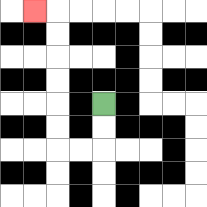{'start': '[4, 4]', 'end': '[1, 0]', 'path_directions': 'D,D,L,L,U,U,U,U,U,U,L', 'path_coordinates': '[[4, 4], [4, 5], [4, 6], [3, 6], [2, 6], [2, 5], [2, 4], [2, 3], [2, 2], [2, 1], [2, 0], [1, 0]]'}